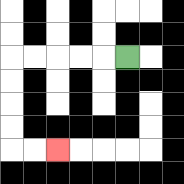{'start': '[5, 2]', 'end': '[2, 6]', 'path_directions': 'L,L,L,L,L,D,D,D,D,R,R', 'path_coordinates': '[[5, 2], [4, 2], [3, 2], [2, 2], [1, 2], [0, 2], [0, 3], [0, 4], [0, 5], [0, 6], [1, 6], [2, 6]]'}